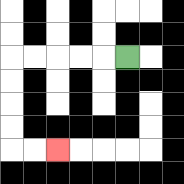{'start': '[5, 2]', 'end': '[2, 6]', 'path_directions': 'L,L,L,L,L,D,D,D,D,R,R', 'path_coordinates': '[[5, 2], [4, 2], [3, 2], [2, 2], [1, 2], [0, 2], [0, 3], [0, 4], [0, 5], [0, 6], [1, 6], [2, 6]]'}